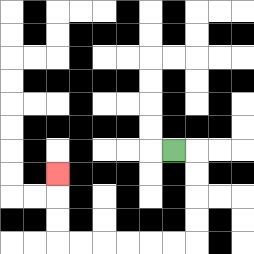{'start': '[7, 6]', 'end': '[2, 7]', 'path_directions': 'R,D,D,D,D,L,L,L,L,L,L,U,U,U', 'path_coordinates': '[[7, 6], [8, 6], [8, 7], [8, 8], [8, 9], [8, 10], [7, 10], [6, 10], [5, 10], [4, 10], [3, 10], [2, 10], [2, 9], [2, 8], [2, 7]]'}